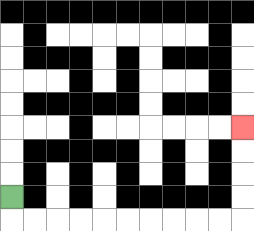{'start': '[0, 8]', 'end': '[10, 5]', 'path_directions': 'D,R,R,R,R,R,R,R,R,R,R,U,U,U,U', 'path_coordinates': '[[0, 8], [0, 9], [1, 9], [2, 9], [3, 9], [4, 9], [5, 9], [6, 9], [7, 9], [8, 9], [9, 9], [10, 9], [10, 8], [10, 7], [10, 6], [10, 5]]'}